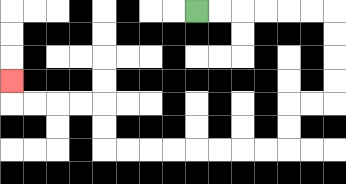{'start': '[8, 0]', 'end': '[0, 3]', 'path_directions': 'R,R,R,R,R,R,D,D,D,D,L,L,D,D,L,L,L,L,L,L,L,L,U,U,L,L,L,L,U', 'path_coordinates': '[[8, 0], [9, 0], [10, 0], [11, 0], [12, 0], [13, 0], [14, 0], [14, 1], [14, 2], [14, 3], [14, 4], [13, 4], [12, 4], [12, 5], [12, 6], [11, 6], [10, 6], [9, 6], [8, 6], [7, 6], [6, 6], [5, 6], [4, 6], [4, 5], [4, 4], [3, 4], [2, 4], [1, 4], [0, 4], [0, 3]]'}